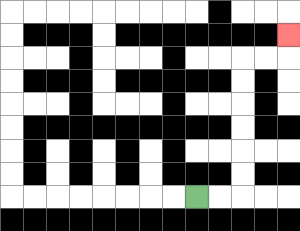{'start': '[8, 8]', 'end': '[12, 1]', 'path_directions': 'R,R,U,U,U,U,U,U,R,R,U', 'path_coordinates': '[[8, 8], [9, 8], [10, 8], [10, 7], [10, 6], [10, 5], [10, 4], [10, 3], [10, 2], [11, 2], [12, 2], [12, 1]]'}